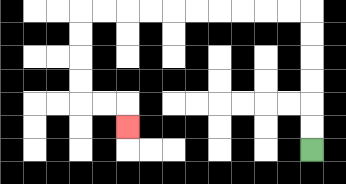{'start': '[13, 6]', 'end': '[5, 5]', 'path_directions': 'U,U,U,U,U,U,L,L,L,L,L,L,L,L,L,L,D,D,D,D,R,R,D', 'path_coordinates': '[[13, 6], [13, 5], [13, 4], [13, 3], [13, 2], [13, 1], [13, 0], [12, 0], [11, 0], [10, 0], [9, 0], [8, 0], [7, 0], [6, 0], [5, 0], [4, 0], [3, 0], [3, 1], [3, 2], [3, 3], [3, 4], [4, 4], [5, 4], [5, 5]]'}